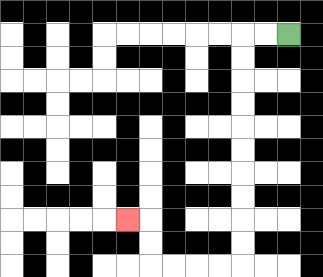{'start': '[12, 1]', 'end': '[5, 9]', 'path_directions': 'L,L,D,D,D,D,D,D,D,D,D,D,L,L,L,L,U,U,L', 'path_coordinates': '[[12, 1], [11, 1], [10, 1], [10, 2], [10, 3], [10, 4], [10, 5], [10, 6], [10, 7], [10, 8], [10, 9], [10, 10], [10, 11], [9, 11], [8, 11], [7, 11], [6, 11], [6, 10], [6, 9], [5, 9]]'}